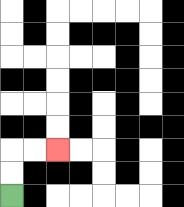{'start': '[0, 8]', 'end': '[2, 6]', 'path_directions': 'U,U,R,R', 'path_coordinates': '[[0, 8], [0, 7], [0, 6], [1, 6], [2, 6]]'}